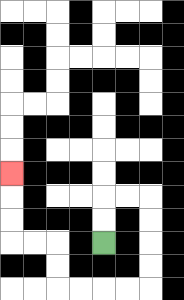{'start': '[4, 10]', 'end': '[0, 7]', 'path_directions': 'U,U,R,R,D,D,D,D,L,L,L,L,U,U,L,L,U,U,U', 'path_coordinates': '[[4, 10], [4, 9], [4, 8], [5, 8], [6, 8], [6, 9], [6, 10], [6, 11], [6, 12], [5, 12], [4, 12], [3, 12], [2, 12], [2, 11], [2, 10], [1, 10], [0, 10], [0, 9], [0, 8], [0, 7]]'}